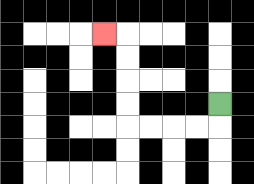{'start': '[9, 4]', 'end': '[4, 1]', 'path_directions': 'D,L,L,L,L,U,U,U,U,L', 'path_coordinates': '[[9, 4], [9, 5], [8, 5], [7, 5], [6, 5], [5, 5], [5, 4], [5, 3], [5, 2], [5, 1], [4, 1]]'}